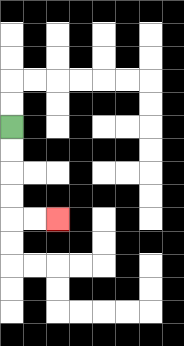{'start': '[0, 5]', 'end': '[2, 9]', 'path_directions': 'D,D,D,D,R,R', 'path_coordinates': '[[0, 5], [0, 6], [0, 7], [0, 8], [0, 9], [1, 9], [2, 9]]'}